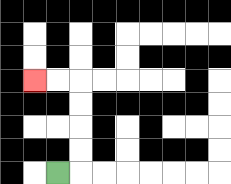{'start': '[2, 7]', 'end': '[1, 3]', 'path_directions': 'R,U,U,U,U,L,L', 'path_coordinates': '[[2, 7], [3, 7], [3, 6], [3, 5], [3, 4], [3, 3], [2, 3], [1, 3]]'}